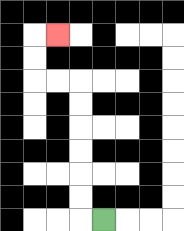{'start': '[4, 9]', 'end': '[2, 1]', 'path_directions': 'L,U,U,U,U,U,U,L,L,U,U,R', 'path_coordinates': '[[4, 9], [3, 9], [3, 8], [3, 7], [3, 6], [3, 5], [3, 4], [3, 3], [2, 3], [1, 3], [1, 2], [1, 1], [2, 1]]'}